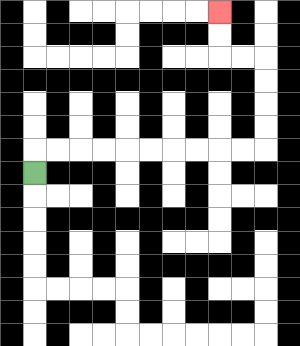{'start': '[1, 7]', 'end': '[9, 0]', 'path_directions': 'U,R,R,R,R,R,R,R,R,R,R,U,U,U,U,L,L,U,U', 'path_coordinates': '[[1, 7], [1, 6], [2, 6], [3, 6], [4, 6], [5, 6], [6, 6], [7, 6], [8, 6], [9, 6], [10, 6], [11, 6], [11, 5], [11, 4], [11, 3], [11, 2], [10, 2], [9, 2], [9, 1], [9, 0]]'}